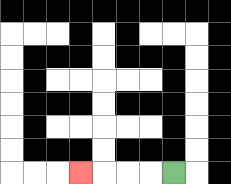{'start': '[7, 7]', 'end': '[3, 7]', 'path_directions': 'L,L,L,L', 'path_coordinates': '[[7, 7], [6, 7], [5, 7], [4, 7], [3, 7]]'}